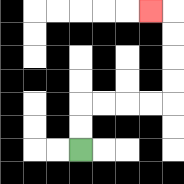{'start': '[3, 6]', 'end': '[6, 0]', 'path_directions': 'U,U,R,R,R,R,U,U,U,U,L', 'path_coordinates': '[[3, 6], [3, 5], [3, 4], [4, 4], [5, 4], [6, 4], [7, 4], [7, 3], [7, 2], [7, 1], [7, 0], [6, 0]]'}